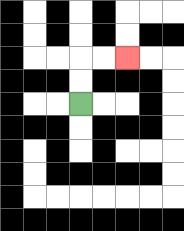{'start': '[3, 4]', 'end': '[5, 2]', 'path_directions': 'U,U,R,R', 'path_coordinates': '[[3, 4], [3, 3], [3, 2], [4, 2], [5, 2]]'}